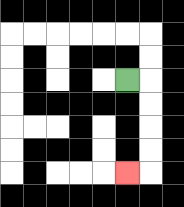{'start': '[5, 3]', 'end': '[5, 7]', 'path_directions': 'R,D,D,D,D,L', 'path_coordinates': '[[5, 3], [6, 3], [6, 4], [6, 5], [6, 6], [6, 7], [5, 7]]'}